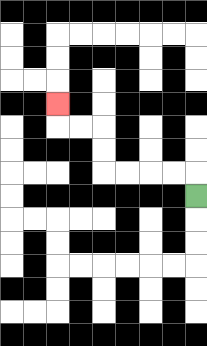{'start': '[8, 8]', 'end': '[2, 4]', 'path_directions': 'U,L,L,L,L,U,U,L,L,U', 'path_coordinates': '[[8, 8], [8, 7], [7, 7], [6, 7], [5, 7], [4, 7], [4, 6], [4, 5], [3, 5], [2, 5], [2, 4]]'}